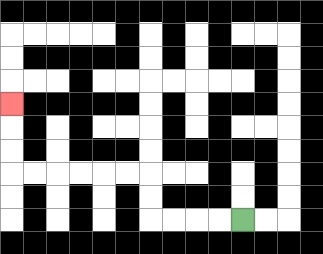{'start': '[10, 9]', 'end': '[0, 4]', 'path_directions': 'L,L,L,L,U,U,L,L,L,L,L,L,U,U,U', 'path_coordinates': '[[10, 9], [9, 9], [8, 9], [7, 9], [6, 9], [6, 8], [6, 7], [5, 7], [4, 7], [3, 7], [2, 7], [1, 7], [0, 7], [0, 6], [0, 5], [0, 4]]'}